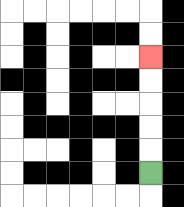{'start': '[6, 7]', 'end': '[6, 2]', 'path_directions': 'U,U,U,U,U', 'path_coordinates': '[[6, 7], [6, 6], [6, 5], [6, 4], [6, 3], [6, 2]]'}